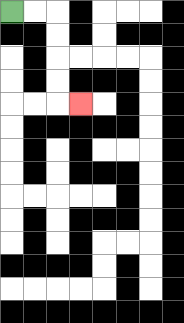{'start': '[0, 0]', 'end': '[3, 4]', 'path_directions': 'R,R,D,D,D,D,R', 'path_coordinates': '[[0, 0], [1, 0], [2, 0], [2, 1], [2, 2], [2, 3], [2, 4], [3, 4]]'}